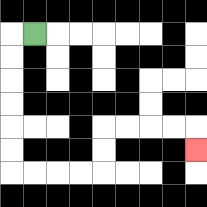{'start': '[1, 1]', 'end': '[8, 6]', 'path_directions': 'L,D,D,D,D,D,D,R,R,R,R,U,U,R,R,R,R,D', 'path_coordinates': '[[1, 1], [0, 1], [0, 2], [0, 3], [0, 4], [0, 5], [0, 6], [0, 7], [1, 7], [2, 7], [3, 7], [4, 7], [4, 6], [4, 5], [5, 5], [6, 5], [7, 5], [8, 5], [8, 6]]'}